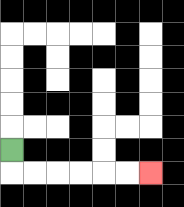{'start': '[0, 6]', 'end': '[6, 7]', 'path_directions': 'D,R,R,R,R,R,R', 'path_coordinates': '[[0, 6], [0, 7], [1, 7], [2, 7], [3, 7], [4, 7], [5, 7], [6, 7]]'}